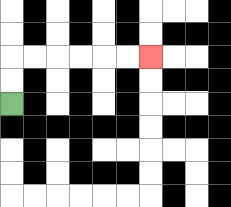{'start': '[0, 4]', 'end': '[6, 2]', 'path_directions': 'U,U,R,R,R,R,R,R', 'path_coordinates': '[[0, 4], [0, 3], [0, 2], [1, 2], [2, 2], [3, 2], [4, 2], [5, 2], [6, 2]]'}